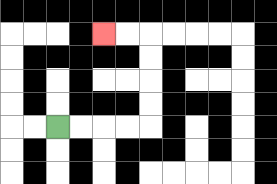{'start': '[2, 5]', 'end': '[4, 1]', 'path_directions': 'R,R,R,R,U,U,U,U,L,L', 'path_coordinates': '[[2, 5], [3, 5], [4, 5], [5, 5], [6, 5], [6, 4], [6, 3], [6, 2], [6, 1], [5, 1], [4, 1]]'}